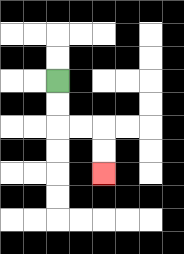{'start': '[2, 3]', 'end': '[4, 7]', 'path_directions': 'D,D,R,R,D,D', 'path_coordinates': '[[2, 3], [2, 4], [2, 5], [3, 5], [4, 5], [4, 6], [4, 7]]'}